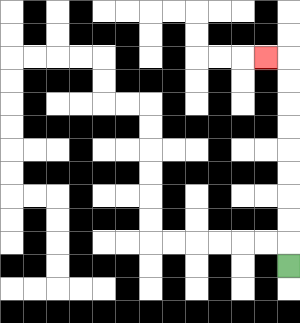{'start': '[12, 11]', 'end': '[11, 2]', 'path_directions': 'U,U,U,U,U,U,U,U,U,L', 'path_coordinates': '[[12, 11], [12, 10], [12, 9], [12, 8], [12, 7], [12, 6], [12, 5], [12, 4], [12, 3], [12, 2], [11, 2]]'}